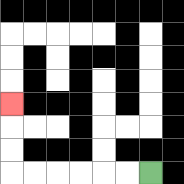{'start': '[6, 7]', 'end': '[0, 4]', 'path_directions': 'L,L,L,L,L,L,U,U,U', 'path_coordinates': '[[6, 7], [5, 7], [4, 7], [3, 7], [2, 7], [1, 7], [0, 7], [0, 6], [0, 5], [0, 4]]'}